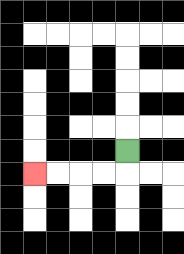{'start': '[5, 6]', 'end': '[1, 7]', 'path_directions': 'D,L,L,L,L', 'path_coordinates': '[[5, 6], [5, 7], [4, 7], [3, 7], [2, 7], [1, 7]]'}